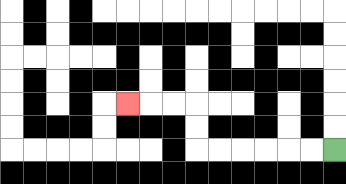{'start': '[14, 6]', 'end': '[5, 4]', 'path_directions': 'L,L,L,L,L,L,U,U,L,L,L', 'path_coordinates': '[[14, 6], [13, 6], [12, 6], [11, 6], [10, 6], [9, 6], [8, 6], [8, 5], [8, 4], [7, 4], [6, 4], [5, 4]]'}